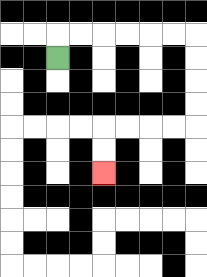{'start': '[2, 2]', 'end': '[4, 7]', 'path_directions': 'U,R,R,R,R,R,R,D,D,D,D,L,L,L,L,D,D', 'path_coordinates': '[[2, 2], [2, 1], [3, 1], [4, 1], [5, 1], [6, 1], [7, 1], [8, 1], [8, 2], [8, 3], [8, 4], [8, 5], [7, 5], [6, 5], [5, 5], [4, 5], [4, 6], [4, 7]]'}